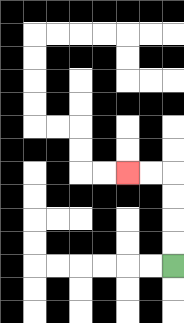{'start': '[7, 11]', 'end': '[5, 7]', 'path_directions': 'U,U,U,U,L,L', 'path_coordinates': '[[7, 11], [7, 10], [7, 9], [7, 8], [7, 7], [6, 7], [5, 7]]'}